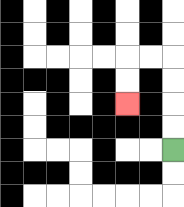{'start': '[7, 6]', 'end': '[5, 4]', 'path_directions': 'U,U,U,U,L,L,D,D', 'path_coordinates': '[[7, 6], [7, 5], [7, 4], [7, 3], [7, 2], [6, 2], [5, 2], [5, 3], [5, 4]]'}